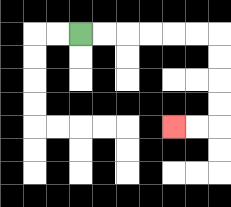{'start': '[3, 1]', 'end': '[7, 5]', 'path_directions': 'R,R,R,R,R,R,D,D,D,D,L,L', 'path_coordinates': '[[3, 1], [4, 1], [5, 1], [6, 1], [7, 1], [8, 1], [9, 1], [9, 2], [9, 3], [9, 4], [9, 5], [8, 5], [7, 5]]'}